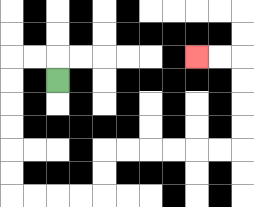{'start': '[2, 3]', 'end': '[8, 2]', 'path_directions': 'U,L,L,D,D,D,D,D,D,R,R,R,R,U,U,R,R,R,R,R,R,U,U,U,U,L,L', 'path_coordinates': '[[2, 3], [2, 2], [1, 2], [0, 2], [0, 3], [0, 4], [0, 5], [0, 6], [0, 7], [0, 8], [1, 8], [2, 8], [3, 8], [4, 8], [4, 7], [4, 6], [5, 6], [6, 6], [7, 6], [8, 6], [9, 6], [10, 6], [10, 5], [10, 4], [10, 3], [10, 2], [9, 2], [8, 2]]'}